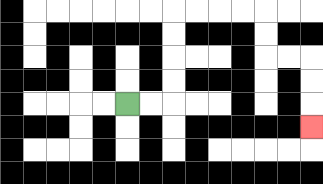{'start': '[5, 4]', 'end': '[13, 5]', 'path_directions': 'R,R,U,U,U,U,R,R,R,R,D,D,R,R,D,D,D', 'path_coordinates': '[[5, 4], [6, 4], [7, 4], [7, 3], [7, 2], [7, 1], [7, 0], [8, 0], [9, 0], [10, 0], [11, 0], [11, 1], [11, 2], [12, 2], [13, 2], [13, 3], [13, 4], [13, 5]]'}